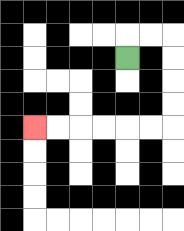{'start': '[5, 2]', 'end': '[1, 5]', 'path_directions': 'U,R,R,D,D,D,D,L,L,L,L,L,L', 'path_coordinates': '[[5, 2], [5, 1], [6, 1], [7, 1], [7, 2], [7, 3], [7, 4], [7, 5], [6, 5], [5, 5], [4, 5], [3, 5], [2, 5], [1, 5]]'}